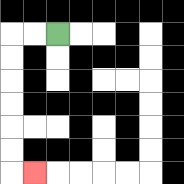{'start': '[2, 1]', 'end': '[1, 7]', 'path_directions': 'L,L,D,D,D,D,D,D,R', 'path_coordinates': '[[2, 1], [1, 1], [0, 1], [0, 2], [0, 3], [0, 4], [0, 5], [0, 6], [0, 7], [1, 7]]'}